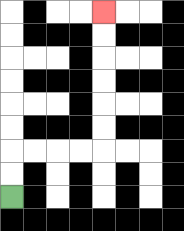{'start': '[0, 8]', 'end': '[4, 0]', 'path_directions': 'U,U,R,R,R,R,U,U,U,U,U,U', 'path_coordinates': '[[0, 8], [0, 7], [0, 6], [1, 6], [2, 6], [3, 6], [4, 6], [4, 5], [4, 4], [4, 3], [4, 2], [4, 1], [4, 0]]'}